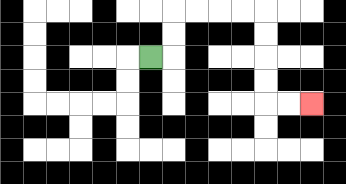{'start': '[6, 2]', 'end': '[13, 4]', 'path_directions': 'R,U,U,R,R,R,R,D,D,D,D,R,R', 'path_coordinates': '[[6, 2], [7, 2], [7, 1], [7, 0], [8, 0], [9, 0], [10, 0], [11, 0], [11, 1], [11, 2], [11, 3], [11, 4], [12, 4], [13, 4]]'}